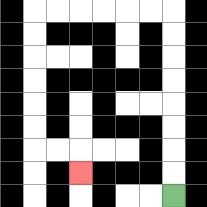{'start': '[7, 8]', 'end': '[3, 7]', 'path_directions': 'U,U,U,U,U,U,U,U,L,L,L,L,L,L,D,D,D,D,D,D,R,R,D', 'path_coordinates': '[[7, 8], [7, 7], [7, 6], [7, 5], [7, 4], [7, 3], [7, 2], [7, 1], [7, 0], [6, 0], [5, 0], [4, 0], [3, 0], [2, 0], [1, 0], [1, 1], [1, 2], [1, 3], [1, 4], [1, 5], [1, 6], [2, 6], [3, 6], [3, 7]]'}